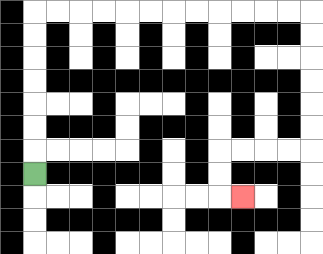{'start': '[1, 7]', 'end': '[10, 8]', 'path_directions': 'U,U,U,U,U,U,U,R,R,R,R,R,R,R,R,R,R,R,R,D,D,D,D,D,D,L,L,L,L,D,D,R', 'path_coordinates': '[[1, 7], [1, 6], [1, 5], [1, 4], [1, 3], [1, 2], [1, 1], [1, 0], [2, 0], [3, 0], [4, 0], [5, 0], [6, 0], [7, 0], [8, 0], [9, 0], [10, 0], [11, 0], [12, 0], [13, 0], [13, 1], [13, 2], [13, 3], [13, 4], [13, 5], [13, 6], [12, 6], [11, 6], [10, 6], [9, 6], [9, 7], [9, 8], [10, 8]]'}